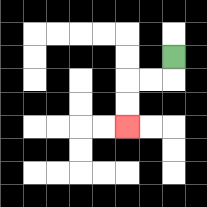{'start': '[7, 2]', 'end': '[5, 5]', 'path_directions': 'D,L,L,D,D', 'path_coordinates': '[[7, 2], [7, 3], [6, 3], [5, 3], [5, 4], [5, 5]]'}